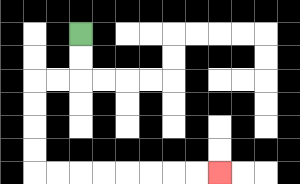{'start': '[3, 1]', 'end': '[9, 7]', 'path_directions': 'D,D,L,L,D,D,D,D,R,R,R,R,R,R,R,R', 'path_coordinates': '[[3, 1], [3, 2], [3, 3], [2, 3], [1, 3], [1, 4], [1, 5], [1, 6], [1, 7], [2, 7], [3, 7], [4, 7], [5, 7], [6, 7], [7, 7], [8, 7], [9, 7]]'}